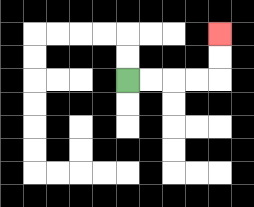{'start': '[5, 3]', 'end': '[9, 1]', 'path_directions': 'R,R,R,R,U,U', 'path_coordinates': '[[5, 3], [6, 3], [7, 3], [8, 3], [9, 3], [9, 2], [9, 1]]'}